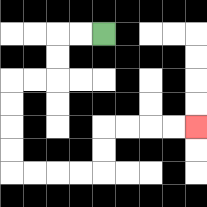{'start': '[4, 1]', 'end': '[8, 5]', 'path_directions': 'L,L,D,D,L,L,D,D,D,D,R,R,R,R,U,U,R,R,R,R', 'path_coordinates': '[[4, 1], [3, 1], [2, 1], [2, 2], [2, 3], [1, 3], [0, 3], [0, 4], [0, 5], [0, 6], [0, 7], [1, 7], [2, 7], [3, 7], [4, 7], [4, 6], [4, 5], [5, 5], [6, 5], [7, 5], [8, 5]]'}